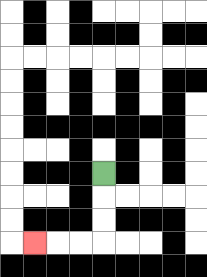{'start': '[4, 7]', 'end': '[1, 10]', 'path_directions': 'D,D,D,L,L,L', 'path_coordinates': '[[4, 7], [4, 8], [4, 9], [4, 10], [3, 10], [2, 10], [1, 10]]'}